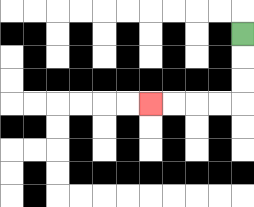{'start': '[10, 1]', 'end': '[6, 4]', 'path_directions': 'D,D,D,L,L,L,L', 'path_coordinates': '[[10, 1], [10, 2], [10, 3], [10, 4], [9, 4], [8, 4], [7, 4], [6, 4]]'}